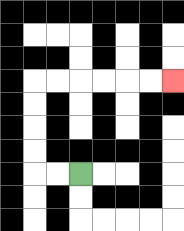{'start': '[3, 7]', 'end': '[7, 3]', 'path_directions': 'L,L,U,U,U,U,R,R,R,R,R,R', 'path_coordinates': '[[3, 7], [2, 7], [1, 7], [1, 6], [1, 5], [1, 4], [1, 3], [2, 3], [3, 3], [4, 3], [5, 3], [6, 3], [7, 3]]'}